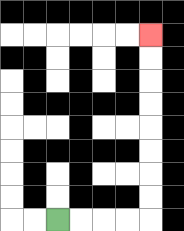{'start': '[2, 9]', 'end': '[6, 1]', 'path_directions': 'R,R,R,R,U,U,U,U,U,U,U,U', 'path_coordinates': '[[2, 9], [3, 9], [4, 9], [5, 9], [6, 9], [6, 8], [6, 7], [6, 6], [6, 5], [6, 4], [6, 3], [6, 2], [6, 1]]'}